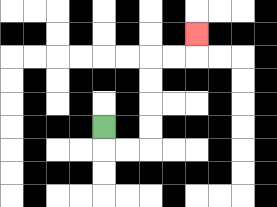{'start': '[4, 5]', 'end': '[8, 1]', 'path_directions': 'D,R,R,U,U,U,U,R,R,U', 'path_coordinates': '[[4, 5], [4, 6], [5, 6], [6, 6], [6, 5], [6, 4], [6, 3], [6, 2], [7, 2], [8, 2], [8, 1]]'}